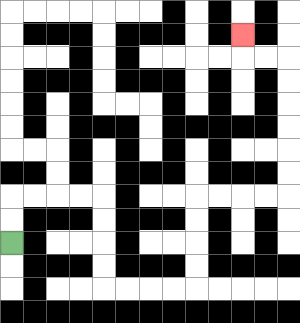{'start': '[0, 10]', 'end': '[10, 1]', 'path_directions': 'U,U,R,R,R,R,D,D,D,D,R,R,R,R,U,U,U,U,R,R,R,R,U,U,U,U,U,U,L,L,U', 'path_coordinates': '[[0, 10], [0, 9], [0, 8], [1, 8], [2, 8], [3, 8], [4, 8], [4, 9], [4, 10], [4, 11], [4, 12], [5, 12], [6, 12], [7, 12], [8, 12], [8, 11], [8, 10], [8, 9], [8, 8], [9, 8], [10, 8], [11, 8], [12, 8], [12, 7], [12, 6], [12, 5], [12, 4], [12, 3], [12, 2], [11, 2], [10, 2], [10, 1]]'}